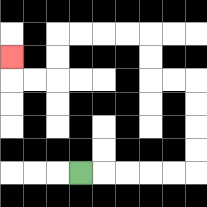{'start': '[3, 7]', 'end': '[0, 2]', 'path_directions': 'R,R,R,R,R,U,U,U,U,L,L,U,U,L,L,L,L,D,D,L,L,U', 'path_coordinates': '[[3, 7], [4, 7], [5, 7], [6, 7], [7, 7], [8, 7], [8, 6], [8, 5], [8, 4], [8, 3], [7, 3], [6, 3], [6, 2], [6, 1], [5, 1], [4, 1], [3, 1], [2, 1], [2, 2], [2, 3], [1, 3], [0, 3], [0, 2]]'}